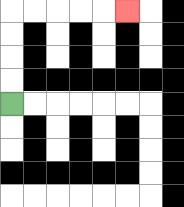{'start': '[0, 4]', 'end': '[5, 0]', 'path_directions': 'U,U,U,U,R,R,R,R,R', 'path_coordinates': '[[0, 4], [0, 3], [0, 2], [0, 1], [0, 0], [1, 0], [2, 0], [3, 0], [4, 0], [5, 0]]'}